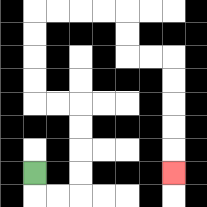{'start': '[1, 7]', 'end': '[7, 7]', 'path_directions': 'D,R,R,U,U,U,U,L,L,U,U,U,U,R,R,R,R,D,D,R,R,D,D,D,D,D', 'path_coordinates': '[[1, 7], [1, 8], [2, 8], [3, 8], [3, 7], [3, 6], [3, 5], [3, 4], [2, 4], [1, 4], [1, 3], [1, 2], [1, 1], [1, 0], [2, 0], [3, 0], [4, 0], [5, 0], [5, 1], [5, 2], [6, 2], [7, 2], [7, 3], [7, 4], [7, 5], [7, 6], [7, 7]]'}